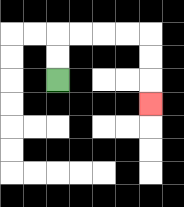{'start': '[2, 3]', 'end': '[6, 4]', 'path_directions': 'U,U,R,R,R,R,D,D,D', 'path_coordinates': '[[2, 3], [2, 2], [2, 1], [3, 1], [4, 1], [5, 1], [6, 1], [6, 2], [6, 3], [6, 4]]'}